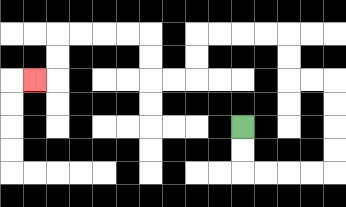{'start': '[10, 5]', 'end': '[1, 3]', 'path_directions': 'D,D,R,R,R,R,U,U,U,U,L,L,U,U,L,L,L,L,D,D,L,L,U,U,L,L,L,L,D,D,L', 'path_coordinates': '[[10, 5], [10, 6], [10, 7], [11, 7], [12, 7], [13, 7], [14, 7], [14, 6], [14, 5], [14, 4], [14, 3], [13, 3], [12, 3], [12, 2], [12, 1], [11, 1], [10, 1], [9, 1], [8, 1], [8, 2], [8, 3], [7, 3], [6, 3], [6, 2], [6, 1], [5, 1], [4, 1], [3, 1], [2, 1], [2, 2], [2, 3], [1, 3]]'}